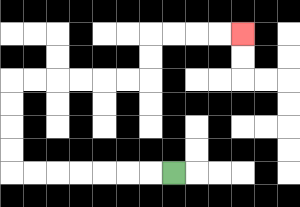{'start': '[7, 7]', 'end': '[10, 1]', 'path_directions': 'L,L,L,L,L,L,L,U,U,U,U,R,R,R,R,R,R,U,U,R,R,R,R', 'path_coordinates': '[[7, 7], [6, 7], [5, 7], [4, 7], [3, 7], [2, 7], [1, 7], [0, 7], [0, 6], [0, 5], [0, 4], [0, 3], [1, 3], [2, 3], [3, 3], [4, 3], [5, 3], [6, 3], [6, 2], [6, 1], [7, 1], [8, 1], [9, 1], [10, 1]]'}